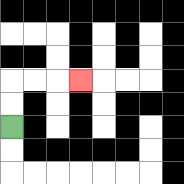{'start': '[0, 5]', 'end': '[3, 3]', 'path_directions': 'U,U,R,R,R', 'path_coordinates': '[[0, 5], [0, 4], [0, 3], [1, 3], [2, 3], [3, 3]]'}